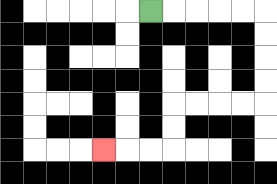{'start': '[6, 0]', 'end': '[4, 6]', 'path_directions': 'R,R,R,R,R,D,D,D,D,L,L,L,L,D,D,L,L,L', 'path_coordinates': '[[6, 0], [7, 0], [8, 0], [9, 0], [10, 0], [11, 0], [11, 1], [11, 2], [11, 3], [11, 4], [10, 4], [9, 4], [8, 4], [7, 4], [7, 5], [7, 6], [6, 6], [5, 6], [4, 6]]'}